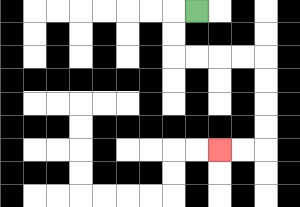{'start': '[8, 0]', 'end': '[9, 6]', 'path_directions': 'L,D,D,R,R,R,R,D,D,D,D,L,L', 'path_coordinates': '[[8, 0], [7, 0], [7, 1], [7, 2], [8, 2], [9, 2], [10, 2], [11, 2], [11, 3], [11, 4], [11, 5], [11, 6], [10, 6], [9, 6]]'}